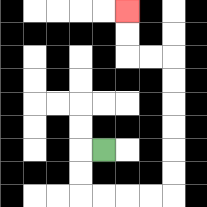{'start': '[4, 6]', 'end': '[5, 0]', 'path_directions': 'L,D,D,R,R,R,R,U,U,U,U,U,U,L,L,U,U', 'path_coordinates': '[[4, 6], [3, 6], [3, 7], [3, 8], [4, 8], [5, 8], [6, 8], [7, 8], [7, 7], [7, 6], [7, 5], [7, 4], [7, 3], [7, 2], [6, 2], [5, 2], [5, 1], [5, 0]]'}